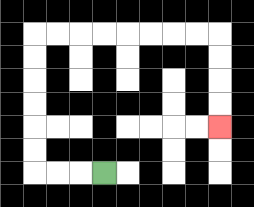{'start': '[4, 7]', 'end': '[9, 5]', 'path_directions': 'L,L,L,U,U,U,U,U,U,R,R,R,R,R,R,R,R,D,D,D,D', 'path_coordinates': '[[4, 7], [3, 7], [2, 7], [1, 7], [1, 6], [1, 5], [1, 4], [1, 3], [1, 2], [1, 1], [2, 1], [3, 1], [4, 1], [5, 1], [6, 1], [7, 1], [8, 1], [9, 1], [9, 2], [9, 3], [9, 4], [9, 5]]'}